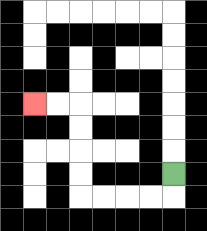{'start': '[7, 7]', 'end': '[1, 4]', 'path_directions': 'D,L,L,L,L,U,U,U,U,L,L', 'path_coordinates': '[[7, 7], [7, 8], [6, 8], [5, 8], [4, 8], [3, 8], [3, 7], [3, 6], [3, 5], [3, 4], [2, 4], [1, 4]]'}